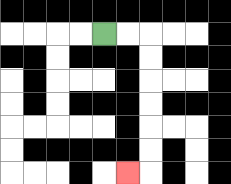{'start': '[4, 1]', 'end': '[5, 7]', 'path_directions': 'R,R,D,D,D,D,D,D,L', 'path_coordinates': '[[4, 1], [5, 1], [6, 1], [6, 2], [6, 3], [6, 4], [6, 5], [6, 6], [6, 7], [5, 7]]'}